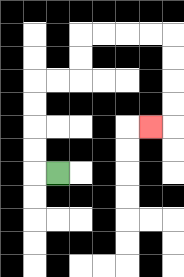{'start': '[2, 7]', 'end': '[6, 5]', 'path_directions': 'L,U,U,U,U,R,R,U,U,R,R,R,R,D,D,D,D,L', 'path_coordinates': '[[2, 7], [1, 7], [1, 6], [1, 5], [1, 4], [1, 3], [2, 3], [3, 3], [3, 2], [3, 1], [4, 1], [5, 1], [6, 1], [7, 1], [7, 2], [7, 3], [7, 4], [7, 5], [6, 5]]'}